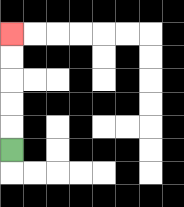{'start': '[0, 6]', 'end': '[0, 1]', 'path_directions': 'U,U,U,U,U', 'path_coordinates': '[[0, 6], [0, 5], [0, 4], [0, 3], [0, 2], [0, 1]]'}